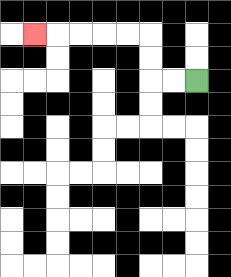{'start': '[8, 3]', 'end': '[1, 1]', 'path_directions': 'L,L,U,U,L,L,L,L,L', 'path_coordinates': '[[8, 3], [7, 3], [6, 3], [6, 2], [6, 1], [5, 1], [4, 1], [3, 1], [2, 1], [1, 1]]'}